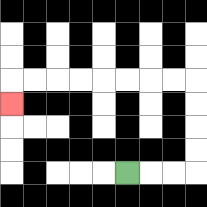{'start': '[5, 7]', 'end': '[0, 4]', 'path_directions': 'R,R,R,U,U,U,U,L,L,L,L,L,L,L,L,D', 'path_coordinates': '[[5, 7], [6, 7], [7, 7], [8, 7], [8, 6], [8, 5], [8, 4], [8, 3], [7, 3], [6, 3], [5, 3], [4, 3], [3, 3], [2, 3], [1, 3], [0, 3], [0, 4]]'}